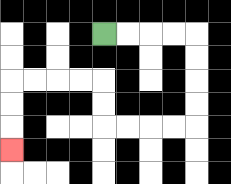{'start': '[4, 1]', 'end': '[0, 6]', 'path_directions': 'R,R,R,R,D,D,D,D,L,L,L,L,U,U,L,L,L,L,D,D,D', 'path_coordinates': '[[4, 1], [5, 1], [6, 1], [7, 1], [8, 1], [8, 2], [8, 3], [8, 4], [8, 5], [7, 5], [6, 5], [5, 5], [4, 5], [4, 4], [4, 3], [3, 3], [2, 3], [1, 3], [0, 3], [0, 4], [0, 5], [0, 6]]'}